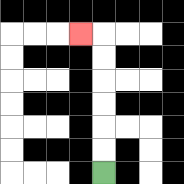{'start': '[4, 7]', 'end': '[3, 1]', 'path_directions': 'U,U,U,U,U,U,L', 'path_coordinates': '[[4, 7], [4, 6], [4, 5], [4, 4], [4, 3], [4, 2], [4, 1], [3, 1]]'}